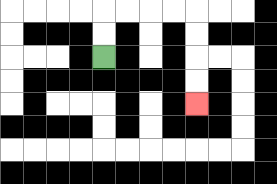{'start': '[4, 2]', 'end': '[8, 4]', 'path_directions': 'U,U,R,R,R,R,D,D,D,D', 'path_coordinates': '[[4, 2], [4, 1], [4, 0], [5, 0], [6, 0], [7, 0], [8, 0], [8, 1], [8, 2], [8, 3], [8, 4]]'}